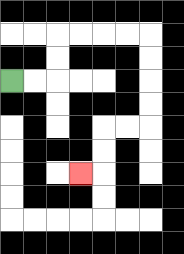{'start': '[0, 3]', 'end': '[3, 7]', 'path_directions': 'R,R,U,U,R,R,R,R,D,D,D,D,L,L,D,D,L', 'path_coordinates': '[[0, 3], [1, 3], [2, 3], [2, 2], [2, 1], [3, 1], [4, 1], [5, 1], [6, 1], [6, 2], [6, 3], [6, 4], [6, 5], [5, 5], [4, 5], [4, 6], [4, 7], [3, 7]]'}